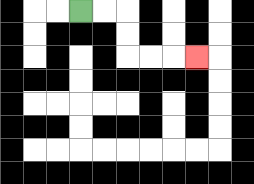{'start': '[3, 0]', 'end': '[8, 2]', 'path_directions': 'R,R,D,D,R,R,R', 'path_coordinates': '[[3, 0], [4, 0], [5, 0], [5, 1], [5, 2], [6, 2], [7, 2], [8, 2]]'}